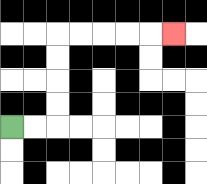{'start': '[0, 5]', 'end': '[7, 1]', 'path_directions': 'R,R,U,U,U,U,R,R,R,R,R', 'path_coordinates': '[[0, 5], [1, 5], [2, 5], [2, 4], [2, 3], [2, 2], [2, 1], [3, 1], [4, 1], [5, 1], [6, 1], [7, 1]]'}